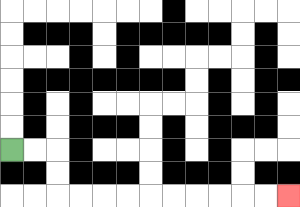{'start': '[0, 6]', 'end': '[12, 8]', 'path_directions': 'R,R,D,D,R,R,R,R,R,R,R,R,R,R', 'path_coordinates': '[[0, 6], [1, 6], [2, 6], [2, 7], [2, 8], [3, 8], [4, 8], [5, 8], [6, 8], [7, 8], [8, 8], [9, 8], [10, 8], [11, 8], [12, 8]]'}